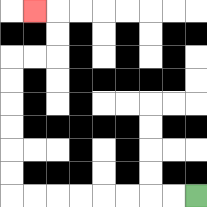{'start': '[8, 8]', 'end': '[1, 0]', 'path_directions': 'L,L,L,L,L,L,L,L,U,U,U,U,U,U,R,R,U,U,L', 'path_coordinates': '[[8, 8], [7, 8], [6, 8], [5, 8], [4, 8], [3, 8], [2, 8], [1, 8], [0, 8], [0, 7], [0, 6], [0, 5], [0, 4], [0, 3], [0, 2], [1, 2], [2, 2], [2, 1], [2, 0], [1, 0]]'}